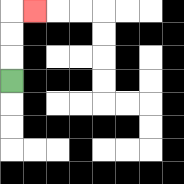{'start': '[0, 3]', 'end': '[1, 0]', 'path_directions': 'U,U,U,R', 'path_coordinates': '[[0, 3], [0, 2], [0, 1], [0, 0], [1, 0]]'}